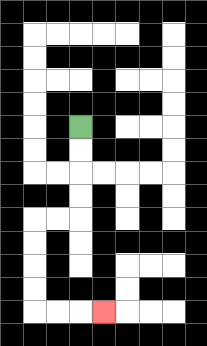{'start': '[3, 5]', 'end': '[4, 13]', 'path_directions': 'D,D,D,D,L,L,D,D,D,D,R,R,R', 'path_coordinates': '[[3, 5], [3, 6], [3, 7], [3, 8], [3, 9], [2, 9], [1, 9], [1, 10], [1, 11], [1, 12], [1, 13], [2, 13], [3, 13], [4, 13]]'}